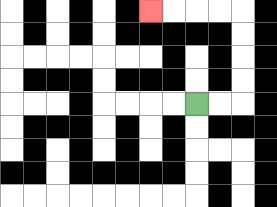{'start': '[8, 4]', 'end': '[6, 0]', 'path_directions': 'R,R,U,U,U,U,L,L,L,L', 'path_coordinates': '[[8, 4], [9, 4], [10, 4], [10, 3], [10, 2], [10, 1], [10, 0], [9, 0], [8, 0], [7, 0], [6, 0]]'}